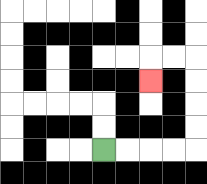{'start': '[4, 6]', 'end': '[6, 3]', 'path_directions': 'R,R,R,R,U,U,U,U,L,L,D', 'path_coordinates': '[[4, 6], [5, 6], [6, 6], [7, 6], [8, 6], [8, 5], [8, 4], [8, 3], [8, 2], [7, 2], [6, 2], [6, 3]]'}